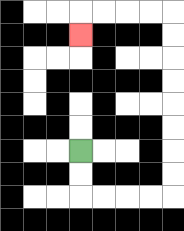{'start': '[3, 6]', 'end': '[3, 1]', 'path_directions': 'D,D,R,R,R,R,U,U,U,U,U,U,U,U,L,L,L,L,D', 'path_coordinates': '[[3, 6], [3, 7], [3, 8], [4, 8], [5, 8], [6, 8], [7, 8], [7, 7], [7, 6], [7, 5], [7, 4], [7, 3], [7, 2], [7, 1], [7, 0], [6, 0], [5, 0], [4, 0], [3, 0], [3, 1]]'}